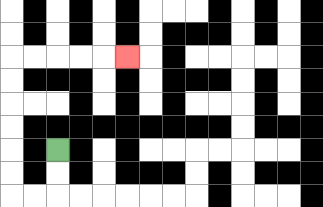{'start': '[2, 6]', 'end': '[5, 2]', 'path_directions': 'D,D,L,L,U,U,U,U,U,U,R,R,R,R,R', 'path_coordinates': '[[2, 6], [2, 7], [2, 8], [1, 8], [0, 8], [0, 7], [0, 6], [0, 5], [0, 4], [0, 3], [0, 2], [1, 2], [2, 2], [3, 2], [4, 2], [5, 2]]'}